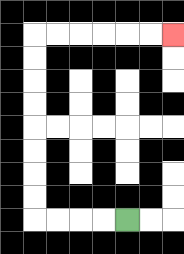{'start': '[5, 9]', 'end': '[7, 1]', 'path_directions': 'L,L,L,L,U,U,U,U,U,U,U,U,R,R,R,R,R,R', 'path_coordinates': '[[5, 9], [4, 9], [3, 9], [2, 9], [1, 9], [1, 8], [1, 7], [1, 6], [1, 5], [1, 4], [1, 3], [1, 2], [1, 1], [2, 1], [3, 1], [4, 1], [5, 1], [6, 1], [7, 1]]'}